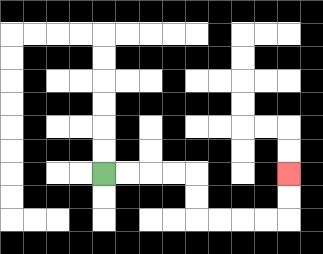{'start': '[4, 7]', 'end': '[12, 7]', 'path_directions': 'R,R,R,R,D,D,R,R,R,R,U,U', 'path_coordinates': '[[4, 7], [5, 7], [6, 7], [7, 7], [8, 7], [8, 8], [8, 9], [9, 9], [10, 9], [11, 9], [12, 9], [12, 8], [12, 7]]'}